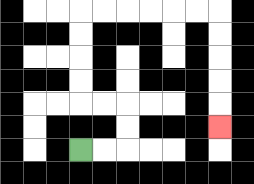{'start': '[3, 6]', 'end': '[9, 5]', 'path_directions': 'R,R,U,U,L,L,U,U,U,U,R,R,R,R,R,R,D,D,D,D,D', 'path_coordinates': '[[3, 6], [4, 6], [5, 6], [5, 5], [5, 4], [4, 4], [3, 4], [3, 3], [3, 2], [3, 1], [3, 0], [4, 0], [5, 0], [6, 0], [7, 0], [8, 0], [9, 0], [9, 1], [9, 2], [9, 3], [9, 4], [9, 5]]'}